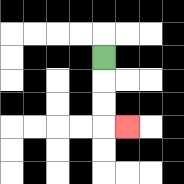{'start': '[4, 2]', 'end': '[5, 5]', 'path_directions': 'D,D,D,R', 'path_coordinates': '[[4, 2], [4, 3], [4, 4], [4, 5], [5, 5]]'}